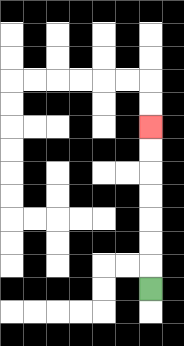{'start': '[6, 12]', 'end': '[6, 5]', 'path_directions': 'U,U,U,U,U,U,U', 'path_coordinates': '[[6, 12], [6, 11], [6, 10], [6, 9], [6, 8], [6, 7], [6, 6], [6, 5]]'}